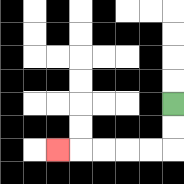{'start': '[7, 4]', 'end': '[2, 6]', 'path_directions': 'D,D,L,L,L,L,L', 'path_coordinates': '[[7, 4], [7, 5], [7, 6], [6, 6], [5, 6], [4, 6], [3, 6], [2, 6]]'}